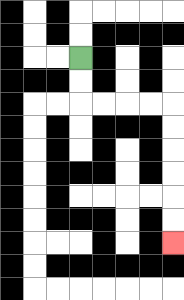{'start': '[3, 2]', 'end': '[7, 10]', 'path_directions': 'D,D,R,R,R,R,D,D,D,D,D,D', 'path_coordinates': '[[3, 2], [3, 3], [3, 4], [4, 4], [5, 4], [6, 4], [7, 4], [7, 5], [7, 6], [7, 7], [7, 8], [7, 9], [7, 10]]'}